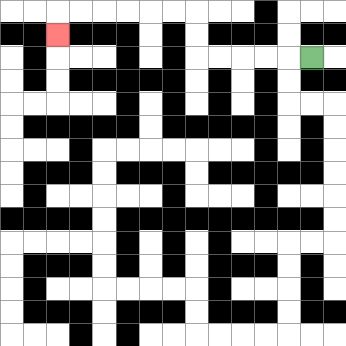{'start': '[13, 2]', 'end': '[2, 1]', 'path_directions': 'L,L,L,L,L,U,U,L,L,L,L,L,L,D', 'path_coordinates': '[[13, 2], [12, 2], [11, 2], [10, 2], [9, 2], [8, 2], [8, 1], [8, 0], [7, 0], [6, 0], [5, 0], [4, 0], [3, 0], [2, 0], [2, 1]]'}